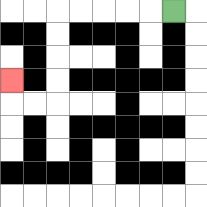{'start': '[7, 0]', 'end': '[0, 3]', 'path_directions': 'L,L,L,L,L,D,D,D,D,L,L,U', 'path_coordinates': '[[7, 0], [6, 0], [5, 0], [4, 0], [3, 0], [2, 0], [2, 1], [2, 2], [2, 3], [2, 4], [1, 4], [0, 4], [0, 3]]'}